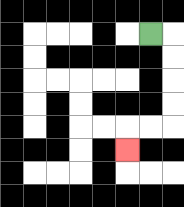{'start': '[6, 1]', 'end': '[5, 6]', 'path_directions': 'R,D,D,D,D,L,L,D', 'path_coordinates': '[[6, 1], [7, 1], [7, 2], [7, 3], [7, 4], [7, 5], [6, 5], [5, 5], [5, 6]]'}